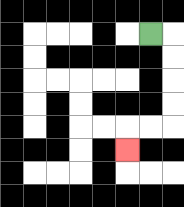{'start': '[6, 1]', 'end': '[5, 6]', 'path_directions': 'R,D,D,D,D,L,L,D', 'path_coordinates': '[[6, 1], [7, 1], [7, 2], [7, 3], [7, 4], [7, 5], [6, 5], [5, 5], [5, 6]]'}